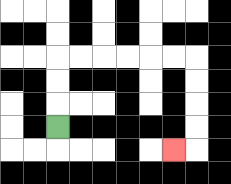{'start': '[2, 5]', 'end': '[7, 6]', 'path_directions': 'U,U,U,R,R,R,R,R,R,D,D,D,D,L', 'path_coordinates': '[[2, 5], [2, 4], [2, 3], [2, 2], [3, 2], [4, 2], [5, 2], [6, 2], [7, 2], [8, 2], [8, 3], [8, 4], [8, 5], [8, 6], [7, 6]]'}